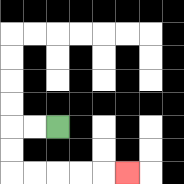{'start': '[2, 5]', 'end': '[5, 7]', 'path_directions': 'L,L,D,D,R,R,R,R,R', 'path_coordinates': '[[2, 5], [1, 5], [0, 5], [0, 6], [0, 7], [1, 7], [2, 7], [3, 7], [4, 7], [5, 7]]'}